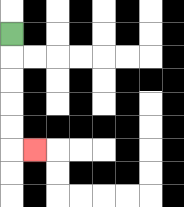{'start': '[0, 1]', 'end': '[1, 6]', 'path_directions': 'D,D,D,D,D,R', 'path_coordinates': '[[0, 1], [0, 2], [0, 3], [0, 4], [0, 5], [0, 6], [1, 6]]'}